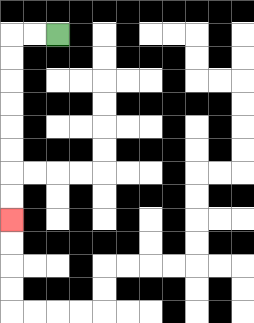{'start': '[2, 1]', 'end': '[0, 9]', 'path_directions': 'L,L,D,D,D,D,D,D,D,D', 'path_coordinates': '[[2, 1], [1, 1], [0, 1], [0, 2], [0, 3], [0, 4], [0, 5], [0, 6], [0, 7], [0, 8], [0, 9]]'}